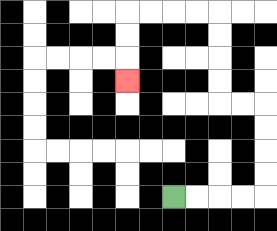{'start': '[7, 8]', 'end': '[5, 3]', 'path_directions': 'R,R,R,R,U,U,U,U,L,L,U,U,U,U,L,L,L,L,D,D,D', 'path_coordinates': '[[7, 8], [8, 8], [9, 8], [10, 8], [11, 8], [11, 7], [11, 6], [11, 5], [11, 4], [10, 4], [9, 4], [9, 3], [9, 2], [9, 1], [9, 0], [8, 0], [7, 0], [6, 0], [5, 0], [5, 1], [5, 2], [5, 3]]'}